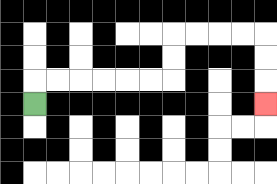{'start': '[1, 4]', 'end': '[11, 4]', 'path_directions': 'U,R,R,R,R,R,R,U,U,R,R,R,R,D,D,D', 'path_coordinates': '[[1, 4], [1, 3], [2, 3], [3, 3], [4, 3], [5, 3], [6, 3], [7, 3], [7, 2], [7, 1], [8, 1], [9, 1], [10, 1], [11, 1], [11, 2], [11, 3], [11, 4]]'}